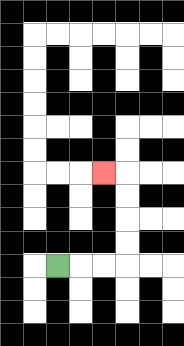{'start': '[2, 11]', 'end': '[4, 7]', 'path_directions': 'R,R,R,U,U,U,U,L', 'path_coordinates': '[[2, 11], [3, 11], [4, 11], [5, 11], [5, 10], [5, 9], [5, 8], [5, 7], [4, 7]]'}